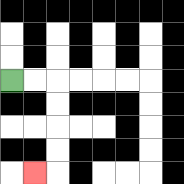{'start': '[0, 3]', 'end': '[1, 7]', 'path_directions': 'R,R,D,D,D,D,L', 'path_coordinates': '[[0, 3], [1, 3], [2, 3], [2, 4], [2, 5], [2, 6], [2, 7], [1, 7]]'}